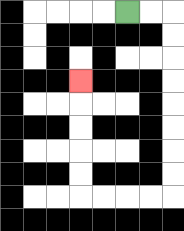{'start': '[5, 0]', 'end': '[3, 3]', 'path_directions': 'R,R,D,D,D,D,D,D,D,D,L,L,L,L,U,U,U,U,U', 'path_coordinates': '[[5, 0], [6, 0], [7, 0], [7, 1], [7, 2], [7, 3], [7, 4], [7, 5], [7, 6], [7, 7], [7, 8], [6, 8], [5, 8], [4, 8], [3, 8], [3, 7], [3, 6], [3, 5], [3, 4], [3, 3]]'}